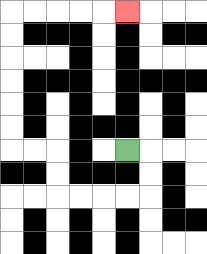{'start': '[5, 6]', 'end': '[5, 0]', 'path_directions': 'R,D,D,L,L,L,L,U,U,L,L,U,U,U,U,U,U,R,R,R,R,R', 'path_coordinates': '[[5, 6], [6, 6], [6, 7], [6, 8], [5, 8], [4, 8], [3, 8], [2, 8], [2, 7], [2, 6], [1, 6], [0, 6], [0, 5], [0, 4], [0, 3], [0, 2], [0, 1], [0, 0], [1, 0], [2, 0], [3, 0], [4, 0], [5, 0]]'}